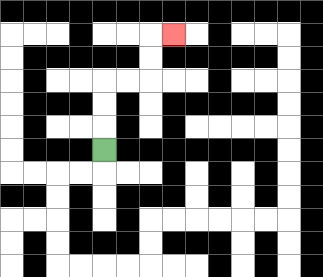{'start': '[4, 6]', 'end': '[7, 1]', 'path_directions': 'U,U,U,R,R,U,U,R', 'path_coordinates': '[[4, 6], [4, 5], [4, 4], [4, 3], [5, 3], [6, 3], [6, 2], [6, 1], [7, 1]]'}